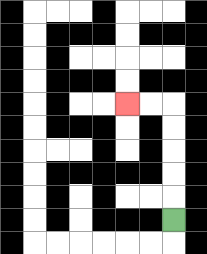{'start': '[7, 9]', 'end': '[5, 4]', 'path_directions': 'U,U,U,U,U,L,L', 'path_coordinates': '[[7, 9], [7, 8], [7, 7], [7, 6], [7, 5], [7, 4], [6, 4], [5, 4]]'}